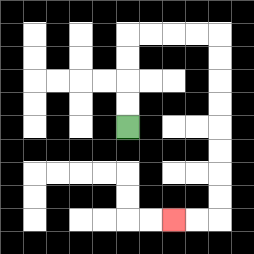{'start': '[5, 5]', 'end': '[7, 9]', 'path_directions': 'U,U,U,U,R,R,R,R,D,D,D,D,D,D,D,D,L,L', 'path_coordinates': '[[5, 5], [5, 4], [5, 3], [5, 2], [5, 1], [6, 1], [7, 1], [8, 1], [9, 1], [9, 2], [9, 3], [9, 4], [9, 5], [9, 6], [9, 7], [9, 8], [9, 9], [8, 9], [7, 9]]'}